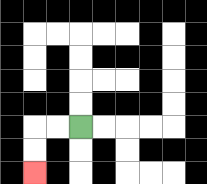{'start': '[3, 5]', 'end': '[1, 7]', 'path_directions': 'L,L,D,D', 'path_coordinates': '[[3, 5], [2, 5], [1, 5], [1, 6], [1, 7]]'}